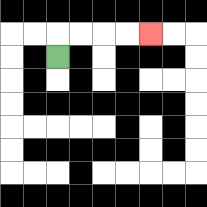{'start': '[2, 2]', 'end': '[6, 1]', 'path_directions': 'U,R,R,R,R', 'path_coordinates': '[[2, 2], [2, 1], [3, 1], [4, 1], [5, 1], [6, 1]]'}